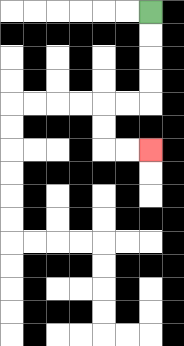{'start': '[6, 0]', 'end': '[6, 6]', 'path_directions': 'D,D,D,D,L,L,D,D,R,R', 'path_coordinates': '[[6, 0], [6, 1], [6, 2], [6, 3], [6, 4], [5, 4], [4, 4], [4, 5], [4, 6], [5, 6], [6, 6]]'}